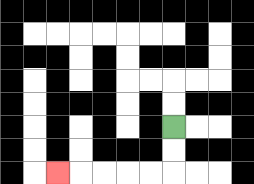{'start': '[7, 5]', 'end': '[2, 7]', 'path_directions': 'D,D,L,L,L,L,L', 'path_coordinates': '[[7, 5], [7, 6], [7, 7], [6, 7], [5, 7], [4, 7], [3, 7], [2, 7]]'}